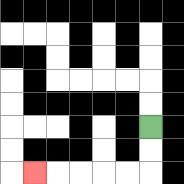{'start': '[6, 5]', 'end': '[1, 7]', 'path_directions': 'D,D,L,L,L,L,L', 'path_coordinates': '[[6, 5], [6, 6], [6, 7], [5, 7], [4, 7], [3, 7], [2, 7], [1, 7]]'}